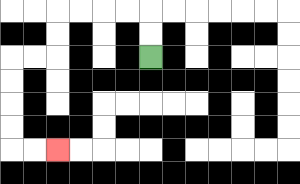{'start': '[6, 2]', 'end': '[2, 6]', 'path_directions': 'U,U,L,L,L,L,D,D,L,L,D,D,D,D,R,R', 'path_coordinates': '[[6, 2], [6, 1], [6, 0], [5, 0], [4, 0], [3, 0], [2, 0], [2, 1], [2, 2], [1, 2], [0, 2], [0, 3], [0, 4], [0, 5], [0, 6], [1, 6], [2, 6]]'}